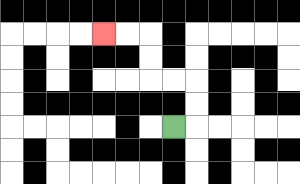{'start': '[7, 5]', 'end': '[4, 1]', 'path_directions': 'R,U,U,L,L,U,U,L,L', 'path_coordinates': '[[7, 5], [8, 5], [8, 4], [8, 3], [7, 3], [6, 3], [6, 2], [6, 1], [5, 1], [4, 1]]'}